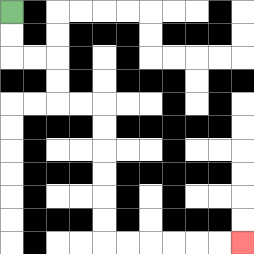{'start': '[0, 0]', 'end': '[10, 10]', 'path_directions': 'D,D,R,R,D,D,R,R,D,D,D,D,D,D,R,R,R,R,R,R', 'path_coordinates': '[[0, 0], [0, 1], [0, 2], [1, 2], [2, 2], [2, 3], [2, 4], [3, 4], [4, 4], [4, 5], [4, 6], [4, 7], [4, 8], [4, 9], [4, 10], [5, 10], [6, 10], [7, 10], [8, 10], [9, 10], [10, 10]]'}